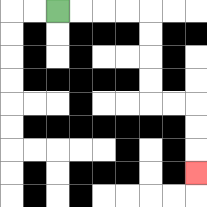{'start': '[2, 0]', 'end': '[8, 7]', 'path_directions': 'R,R,R,R,D,D,D,D,R,R,D,D,D', 'path_coordinates': '[[2, 0], [3, 0], [4, 0], [5, 0], [6, 0], [6, 1], [6, 2], [6, 3], [6, 4], [7, 4], [8, 4], [8, 5], [8, 6], [8, 7]]'}